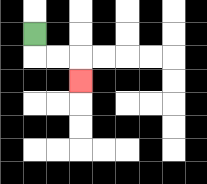{'start': '[1, 1]', 'end': '[3, 3]', 'path_directions': 'D,R,R,D', 'path_coordinates': '[[1, 1], [1, 2], [2, 2], [3, 2], [3, 3]]'}